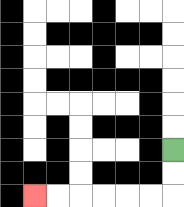{'start': '[7, 6]', 'end': '[1, 8]', 'path_directions': 'D,D,L,L,L,L,L,L', 'path_coordinates': '[[7, 6], [7, 7], [7, 8], [6, 8], [5, 8], [4, 8], [3, 8], [2, 8], [1, 8]]'}